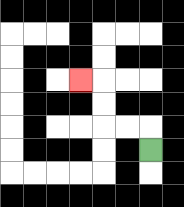{'start': '[6, 6]', 'end': '[3, 3]', 'path_directions': 'U,L,L,U,U,L', 'path_coordinates': '[[6, 6], [6, 5], [5, 5], [4, 5], [4, 4], [4, 3], [3, 3]]'}